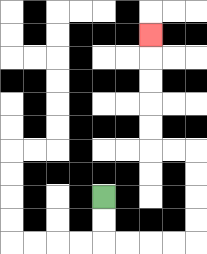{'start': '[4, 8]', 'end': '[6, 1]', 'path_directions': 'D,D,R,R,R,R,U,U,U,U,L,L,U,U,U,U,U', 'path_coordinates': '[[4, 8], [4, 9], [4, 10], [5, 10], [6, 10], [7, 10], [8, 10], [8, 9], [8, 8], [8, 7], [8, 6], [7, 6], [6, 6], [6, 5], [6, 4], [6, 3], [6, 2], [6, 1]]'}